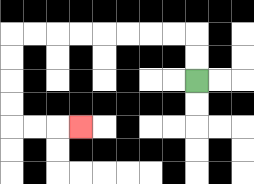{'start': '[8, 3]', 'end': '[3, 5]', 'path_directions': 'U,U,L,L,L,L,L,L,L,L,D,D,D,D,R,R,R', 'path_coordinates': '[[8, 3], [8, 2], [8, 1], [7, 1], [6, 1], [5, 1], [4, 1], [3, 1], [2, 1], [1, 1], [0, 1], [0, 2], [0, 3], [0, 4], [0, 5], [1, 5], [2, 5], [3, 5]]'}